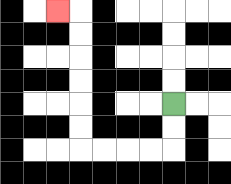{'start': '[7, 4]', 'end': '[2, 0]', 'path_directions': 'D,D,L,L,L,L,U,U,U,U,U,U,L', 'path_coordinates': '[[7, 4], [7, 5], [7, 6], [6, 6], [5, 6], [4, 6], [3, 6], [3, 5], [3, 4], [3, 3], [3, 2], [3, 1], [3, 0], [2, 0]]'}